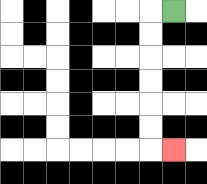{'start': '[7, 0]', 'end': '[7, 6]', 'path_directions': 'L,D,D,D,D,D,D,R', 'path_coordinates': '[[7, 0], [6, 0], [6, 1], [6, 2], [6, 3], [6, 4], [6, 5], [6, 6], [7, 6]]'}